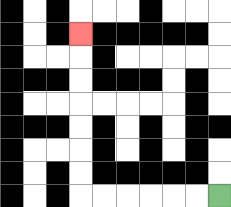{'start': '[9, 8]', 'end': '[3, 1]', 'path_directions': 'L,L,L,L,L,L,U,U,U,U,U,U,U', 'path_coordinates': '[[9, 8], [8, 8], [7, 8], [6, 8], [5, 8], [4, 8], [3, 8], [3, 7], [3, 6], [3, 5], [3, 4], [3, 3], [3, 2], [3, 1]]'}